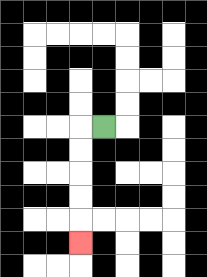{'start': '[4, 5]', 'end': '[3, 10]', 'path_directions': 'L,D,D,D,D,D', 'path_coordinates': '[[4, 5], [3, 5], [3, 6], [3, 7], [3, 8], [3, 9], [3, 10]]'}